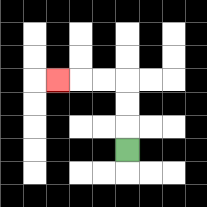{'start': '[5, 6]', 'end': '[2, 3]', 'path_directions': 'U,U,U,L,L,L', 'path_coordinates': '[[5, 6], [5, 5], [5, 4], [5, 3], [4, 3], [3, 3], [2, 3]]'}